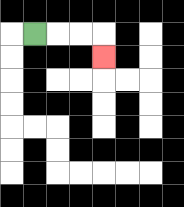{'start': '[1, 1]', 'end': '[4, 2]', 'path_directions': 'R,R,R,D', 'path_coordinates': '[[1, 1], [2, 1], [3, 1], [4, 1], [4, 2]]'}